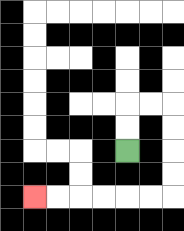{'start': '[5, 6]', 'end': '[1, 8]', 'path_directions': 'U,U,R,R,D,D,D,D,L,L,L,L,L,L', 'path_coordinates': '[[5, 6], [5, 5], [5, 4], [6, 4], [7, 4], [7, 5], [7, 6], [7, 7], [7, 8], [6, 8], [5, 8], [4, 8], [3, 8], [2, 8], [1, 8]]'}